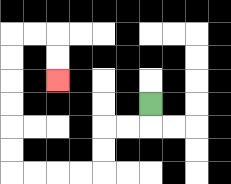{'start': '[6, 4]', 'end': '[2, 3]', 'path_directions': 'D,L,L,D,D,L,L,L,L,U,U,U,U,U,U,R,R,D,D', 'path_coordinates': '[[6, 4], [6, 5], [5, 5], [4, 5], [4, 6], [4, 7], [3, 7], [2, 7], [1, 7], [0, 7], [0, 6], [0, 5], [0, 4], [0, 3], [0, 2], [0, 1], [1, 1], [2, 1], [2, 2], [2, 3]]'}